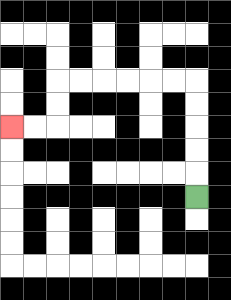{'start': '[8, 8]', 'end': '[0, 5]', 'path_directions': 'U,U,U,U,U,L,L,L,L,L,L,D,D,L,L', 'path_coordinates': '[[8, 8], [8, 7], [8, 6], [8, 5], [8, 4], [8, 3], [7, 3], [6, 3], [5, 3], [4, 3], [3, 3], [2, 3], [2, 4], [2, 5], [1, 5], [0, 5]]'}